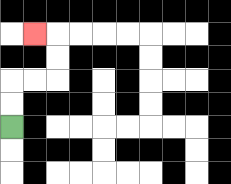{'start': '[0, 5]', 'end': '[1, 1]', 'path_directions': 'U,U,R,R,U,U,L', 'path_coordinates': '[[0, 5], [0, 4], [0, 3], [1, 3], [2, 3], [2, 2], [2, 1], [1, 1]]'}